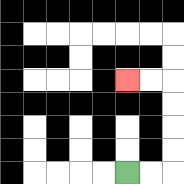{'start': '[5, 7]', 'end': '[5, 3]', 'path_directions': 'R,R,U,U,U,U,L,L', 'path_coordinates': '[[5, 7], [6, 7], [7, 7], [7, 6], [7, 5], [7, 4], [7, 3], [6, 3], [5, 3]]'}